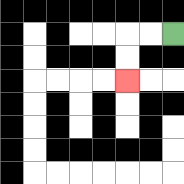{'start': '[7, 1]', 'end': '[5, 3]', 'path_directions': 'L,L,D,D', 'path_coordinates': '[[7, 1], [6, 1], [5, 1], [5, 2], [5, 3]]'}